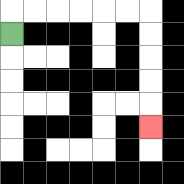{'start': '[0, 1]', 'end': '[6, 5]', 'path_directions': 'U,R,R,R,R,R,R,D,D,D,D,D', 'path_coordinates': '[[0, 1], [0, 0], [1, 0], [2, 0], [3, 0], [4, 0], [5, 0], [6, 0], [6, 1], [6, 2], [6, 3], [6, 4], [6, 5]]'}